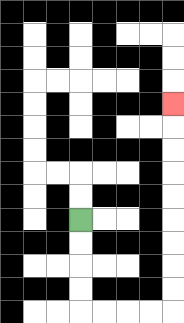{'start': '[3, 9]', 'end': '[7, 4]', 'path_directions': 'D,D,D,D,R,R,R,R,U,U,U,U,U,U,U,U,U', 'path_coordinates': '[[3, 9], [3, 10], [3, 11], [3, 12], [3, 13], [4, 13], [5, 13], [6, 13], [7, 13], [7, 12], [7, 11], [7, 10], [7, 9], [7, 8], [7, 7], [7, 6], [7, 5], [7, 4]]'}